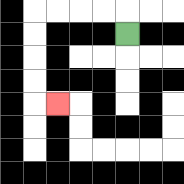{'start': '[5, 1]', 'end': '[2, 4]', 'path_directions': 'U,L,L,L,L,D,D,D,D,R', 'path_coordinates': '[[5, 1], [5, 0], [4, 0], [3, 0], [2, 0], [1, 0], [1, 1], [1, 2], [1, 3], [1, 4], [2, 4]]'}